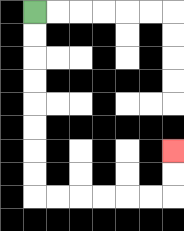{'start': '[1, 0]', 'end': '[7, 6]', 'path_directions': 'D,D,D,D,D,D,D,D,R,R,R,R,R,R,U,U', 'path_coordinates': '[[1, 0], [1, 1], [1, 2], [1, 3], [1, 4], [1, 5], [1, 6], [1, 7], [1, 8], [2, 8], [3, 8], [4, 8], [5, 8], [6, 8], [7, 8], [7, 7], [7, 6]]'}